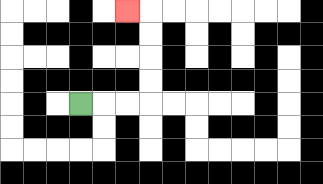{'start': '[3, 4]', 'end': '[5, 0]', 'path_directions': 'R,R,R,U,U,U,U,L', 'path_coordinates': '[[3, 4], [4, 4], [5, 4], [6, 4], [6, 3], [6, 2], [6, 1], [6, 0], [5, 0]]'}